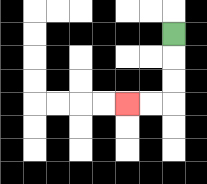{'start': '[7, 1]', 'end': '[5, 4]', 'path_directions': 'D,D,D,L,L', 'path_coordinates': '[[7, 1], [7, 2], [7, 3], [7, 4], [6, 4], [5, 4]]'}